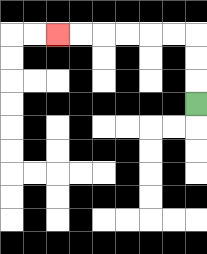{'start': '[8, 4]', 'end': '[2, 1]', 'path_directions': 'U,U,U,L,L,L,L,L,L', 'path_coordinates': '[[8, 4], [8, 3], [8, 2], [8, 1], [7, 1], [6, 1], [5, 1], [4, 1], [3, 1], [2, 1]]'}